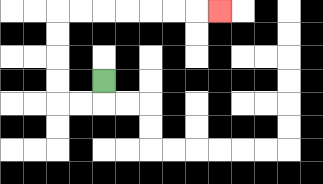{'start': '[4, 3]', 'end': '[9, 0]', 'path_directions': 'D,L,L,U,U,U,U,R,R,R,R,R,R,R', 'path_coordinates': '[[4, 3], [4, 4], [3, 4], [2, 4], [2, 3], [2, 2], [2, 1], [2, 0], [3, 0], [4, 0], [5, 0], [6, 0], [7, 0], [8, 0], [9, 0]]'}